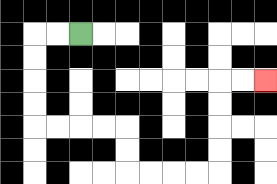{'start': '[3, 1]', 'end': '[11, 3]', 'path_directions': 'L,L,D,D,D,D,R,R,R,R,D,D,R,R,R,R,U,U,U,U,R,R', 'path_coordinates': '[[3, 1], [2, 1], [1, 1], [1, 2], [1, 3], [1, 4], [1, 5], [2, 5], [3, 5], [4, 5], [5, 5], [5, 6], [5, 7], [6, 7], [7, 7], [8, 7], [9, 7], [9, 6], [9, 5], [9, 4], [9, 3], [10, 3], [11, 3]]'}